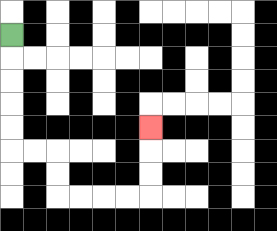{'start': '[0, 1]', 'end': '[6, 5]', 'path_directions': 'D,D,D,D,D,R,R,D,D,R,R,R,R,U,U,U', 'path_coordinates': '[[0, 1], [0, 2], [0, 3], [0, 4], [0, 5], [0, 6], [1, 6], [2, 6], [2, 7], [2, 8], [3, 8], [4, 8], [5, 8], [6, 8], [6, 7], [6, 6], [6, 5]]'}